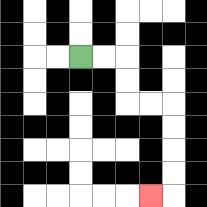{'start': '[3, 2]', 'end': '[6, 8]', 'path_directions': 'R,R,D,D,R,R,D,D,D,D,L', 'path_coordinates': '[[3, 2], [4, 2], [5, 2], [5, 3], [5, 4], [6, 4], [7, 4], [7, 5], [7, 6], [7, 7], [7, 8], [6, 8]]'}